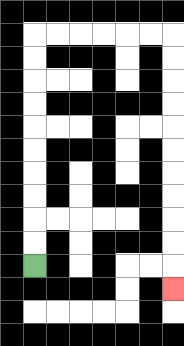{'start': '[1, 11]', 'end': '[7, 12]', 'path_directions': 'U,U,U,U,U,U,U,U,U,U,R,R,R,R,R,R,D,D,D,D,D,D,D,D,D,D,D', 'path_coordinates': '[[1, 11], [1, 10], [1, 9], [1, 8], [1, 7], [1, 6], [1, 5], [1, 4], [1, 3], [1, 2], [1, 1], [2, 1], [3, 1], [4, 1], [5, 1], [6, 1], [7, 1], [7, 2], [7, 3], [7, 4], [7, 5], [7, 6], [7, 7], [7, 8], [7, 9], [7, 10], [7, 11], [7, 12]]'}